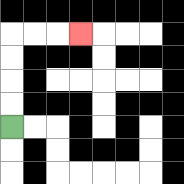{'start': '[0, 5]', 'end': '[3, 1]', 'path_directions': 'U,U,U,U,R,R,R', 'path_coordinates': '[[0, 5], [0, 4], [0, 3], [0, 2], [0, 1], [1, 1], [2, 1], [3, 1]]'}